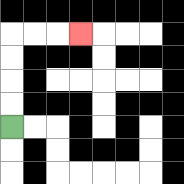{'start': '[0, 5]', 'end': '[3, 1]', 'path_directions': 'U,U,U,U,R,R,R', 'path_coordinates': '[[0, 5], [0, 4], [0, 3], [0, 2], [0, 1], [1, 1], [2, 1], [3, 1]]'}